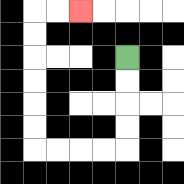{'start': '[5, 2]', 'end': '[3, 0]', 'path_directions': 'D,D,D,D,L,L,L,L,U,U,U,U,U,U,R,R', 'path_coordinates': '[[5, 2], [5, 3], [5, 4], [5, 5], [5, 6], [4, 6], [3, 6], [2, 6], [1, 6], [1, 5], [1, 4], [1, 3], [1, 2], [1, 1], [1, 0], [2, 0], [3, 0]]'}